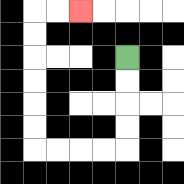{'start': '[5, 2]', 'end': '[3, 0]', 'path_directions': 'D,D,D,D,L,L,L,L,U,U,U,U,U,U,R,R', 'path_coordinates': '[[5, 2], [5, 3], [5, 4], [5, 5], [5, 6], [4, 6], [3, 6], [2, 6], [1, 6], [1, 5], [1, 4], [1, 3], [1, 2], [1, 1], [1, 0], [2, 0], [3, 0]]'}